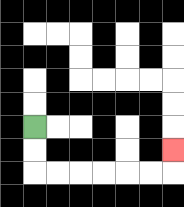{'start': '[1, 5]', 'end': '[7, 6]', 'path_directions': 'D,D,R,R,R,R,R,R,U', 'path_coordinates': '[[1, 5], [1, 6], [1, 7], [2, 7], [3, 7], [4, 7], [5, 7], [6, 7], [7, 7], [7, 6]]'}